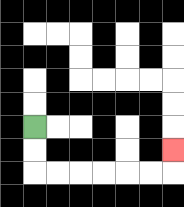{'start': '[1, 5]', 'end': '[7, 6]', 'path_directions': 'D,D,R,R,R,R,R,R,U', 'path_coordinates': '[[1, 5], [1, 6], [1, 7], [2, 7], [3, 7], [4, 7], [5, 7], [6, 7], [7, 7], [7, 6]]'}